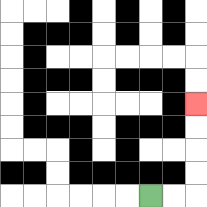{'start': '[6, 8]', 'end': '[8, 4]', 'path_directions': 'R,R,U,U,U,U', 'path_coordinates': '[[6, 8], [7, 8], [8, 8], [8, 7], [8, 6], [8, 5], [8, 4]]'}